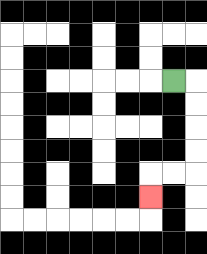{'start': '[7, 3]', 'end': '[6, 8]', 'path_directions': 'R,D,D,D,D,L,L,D', 'path_coordinates': '[[7, 3], [8, 3], [8, 4], [8, 5], [8, 6], [8, 7], [7, 7], [6, 7], [6, 8]]'}